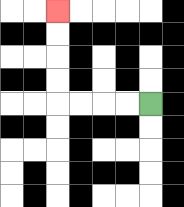{'start': '[6, 4]', 'end': '[2, 0]', 'path_directions': 'L,L,L,L,U,U,U,U', 'path_coordinates': '[[6, 4], [5, 4], [4, 4], [3, 4], [2, 4], [2, 3], [2, 2], [2, 1], [2, 0]]'}